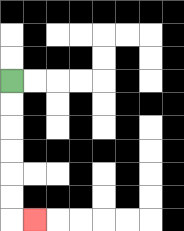{'start': '[0, 3]', 'end': '[1, 9]', 'path_directions': 'D,D,D,D,D,D,R', 'path_coordinates': '[[0, 3], [0, 4], [0, 5], [0, 6], [0, 7], [0, 8], [0, 9], [1, 9]]'}